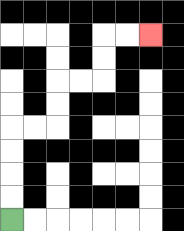{'start': '[0, 9]', 'end': '[6, 1]', 'path_directions': 'U,U,U,U,R,R,U,U,R,R,U,U,R,R', 'path_coordinates': '[[0, 9], [0, 8], [0, 7], [0, 6], [0, 5], [1, 5], [2, 5], [2, 4], [2, 3], [3, 3], [4, 3], [4, 2], [4, 1], [5, 1], [6, 1]]'}